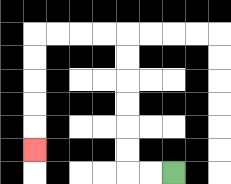{'start': '[7, 7]', 'end': '[1, 6]', 'path_directions': 'L,L,U,U,U,U,U,U,L,L,L,L,D,D,D,D,D', 'path_coordinates': '[[7, 7], [6, 7], [5, 7], [5, 6], [5, 5], [5, 4], [5, 3], [5, 2], [5, 1], [4, 1], [3, 1], [2, 1], [1, 1], [1, 2], [1, 3], [1, 4], [1, 5], [1, 6]]'}